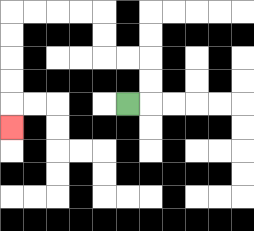{'start': '[5, 4]', 'end': '[0, 5]', 'path_directions': 'R,U,U,L,L,U,U,L,L,L,L,D,D,D,D,D', 'path_coordinates': '[[5, 4], [6, 4], [6, 3], [6, 2], [5, 2], [4, 2], [4, 1], [4, 0], [3, 0], [2, 0], [1, 0], [0, 0], [0, 1], [0, 2], [0, 3], [0, 4], [0, 5]]'}